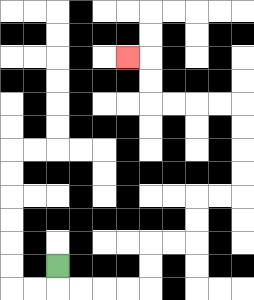{'start': '[2, 11]', 'end': '[5, 2]', 'path_directions': 'D,R,R,R,R,U,U,R,R,U,U,R,R,U,U,U,U,L,L,L,L,U,U,L', 'path_coordinates': '[[2, 11], [2, 12], [3, 12], [4, 12], [5, 12], [6, 12], [6, 11], [6, 10], [7, 10], [8, 10], [8, 9], [8, 8], [9, 8], [10, 8], [10, 7], [10, 6], [10, 5], [10, 4], [9, 4], [8, 4], [7, 4], [6, 4], [6, 3], [6, 2], [5, 2]]'}